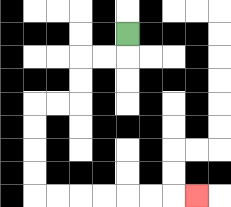{'start': '[5, 1]', 'end': '[8, 8]', 'path_directions': 'D,L,L,D,D,L,L,D,D,D,D,R,R,R,R,R,R,R', 'path_coordinates': '[[5, 1], [5, 2], [4, 2], [3, 2], [3, 3], [3, 4], [2, 4], [1, 4], [1, 5], [1, 6], [1, 7], [1, 8], [2, 8], [3, 8], [4, 8], [5, 8], [6, 8], [7, 8], [8, 8]]'}